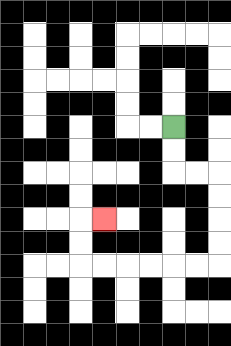{'start': '[7, 5]', 'end': '[4, 9]', 'path_directions': 'D,D,R,R,D,D,D,D,L,L,L,L,L,L,U,U,R', 'path_coordinates': '[[7, 5], [7, 6], [7, 7], [8, 7], [9, 7], [9, 8], [9, 9], [9, 10], [9, 11], [8, 11], [7, 11], [6, 11], [5, 11], [4, 11], [3, 11], [3, 10], [3, 9], [4, 9]]'}